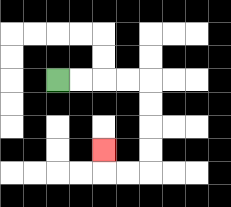{'start': '[2, 3]', 'end': '[4, 6]', 'path_directions': 'R,R,R,R,D,D,D,D,L,L,U', 'path_coordinates': '[[2, 3], [3, 3], [4, 3], [5, 3], [6, 3], [6, 4], [6, 5], [6, 6], [6, 7], [5, 7], [4, 7], [4, 6]]'}